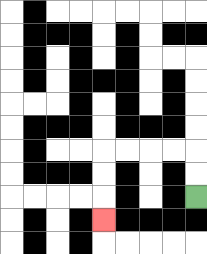{'start': '[8, 8]', 'end': '[4, 9]', 'path_directions': 'U,U,L,L,L,L,D,D,D', 'path_coordinates': '[[8, 8], [8, 7], [8, 6], [7, 6], [6, 6], [5, 6], [4, 6], [4, 7], [4, 8], [4, 9]]'}